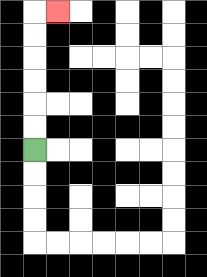{'start': '[1, 6]', 'end': '[2, 0]', 'path_directions': 'U,U,U,U,U,U,R', 'path_coordinates': '[[1, 6], [1, 5], [1, 4], [1, 3], [1, 2], [1, 1], [1, 0], [2, 0]]'}